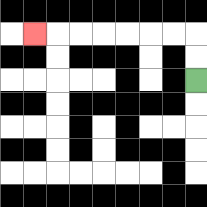{'start': '[8, 3]', 'end': '[1, 1]', 'path_directions': 'U,U,L,L,L,L,L,L,L', 'path_coordinates': '[[8, 3], [8, 2], [8, 1], [7, 1], [6, 1], [5, 1], [4, 1], [3, 1], [2, 1], [1, 1]]'}